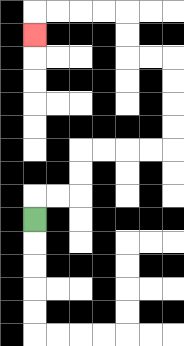{'start': '[1, 9]', 'end': '[1, 1]', 'path_directions': 'U,R,R,U,U,R,R,R,R,U,U,U,U,L,L,U,U,L,L,L,L,D', 'path_coordinates': '[[1, 9], [1, 8], [2, 8], [3, 8], [3, 7], [3, 6], [4, 6], [5, 6], [6, 6], [7, 6], [7, 5], [7, 4], [7, 3], [7, 2], [6, 2], [5, 2], [5, 1], [5, 0], [4, 0], [3, 0], [2, 0], [1, 0], [1, 1]]'}